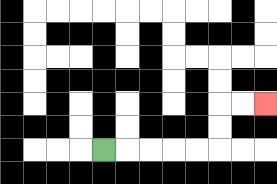{'start': '[4, 6]', 'end': '[11, 4]', 'path_directions': 'R,R,R,R,R,U,U,R,R', 'path_coordinates': '[[4, 6], [5, 6], [6, 6], [7, 6], [8, 6], [9, 6], [9, 5], [9, 4], [10, 4], [11, 4]]'}